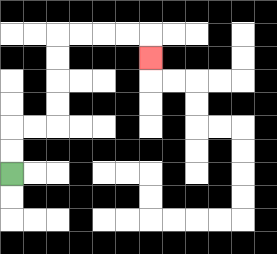{'start': '[0, 7]', 'end': '[6, 2]', 'path_directions': 'U,U,R,R,U,U,U,U,R,R,R,R,D', 'path_coordinates': '[[0, 7], [0, 6], [0, 5], [1, 5], [2, 5], [2, 4], [2, 3], [2, 2], [2, 1], [3, 1], [4, 1], [5, 1], [6, 1], [6, 2]]'}